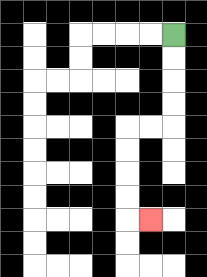{'start': '[7, 1]', 'end': '[6, 9]', 'path_directions': 'D,D,D,D,L,L,D,D,D,D,R', 'path_coordinates': '[[7, 1], [7, 2], [7, 3], [7, 4], [7, 5], [6, 5], [5, 5], [5, 6], [5, 7], [5, 8], [5, 9], [6, 9]]'}